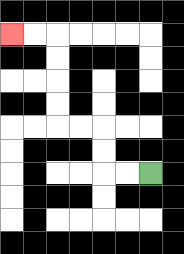{'start': '[6, 7]', 'end': '[0, 1]', 'path_directions': 'L,L,U,U,L,L,U,U,U,U,L,L', 'path_coordinates': '[[6, 7], [5, 7], [4, 7], [4, 6], [4, 5], [3, 5], [2, 5], [2, 4], [2, 3], [2, 2], [2, 1], [1, 1], [0, 1]]'}